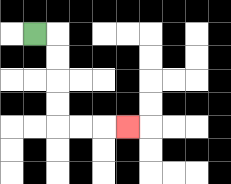{'start': '[1, 1]', 'end': '[5, 5]', 'path_directions': 'R,D,D,D,D,R,R,R', 'path_coordinates': '[[1, 1], [2, 1], [2, 2], [2, 3], [2, 4], [2, 5], [3, 5], [4, 5], [5, 5]]'}